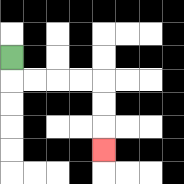{'start': '[0, 2]', 'end': '[4, 6]', 'path_directions': 'D,R,R,R,R,D,D,D', 'path_coordinates': '[[0, 2], [0, 3], [1, 3], [2, 3], [3, 3], [4, 3], [4, 4], [4, 5], [4, 6]]'}